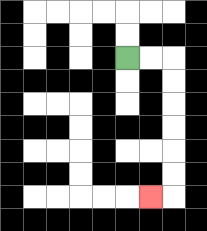{'start': '[5, 2]', 'end': '[6, 8]', 'path_directions': 'R,R,D,D,D,D,D,D,L', 'path_coordinates': '[[5, 2], [6, 2], [7, 2], [7, 3], [7, 4], [7, 5], [7, 6], [7, 7], [7, 8], [6, 8]]'}